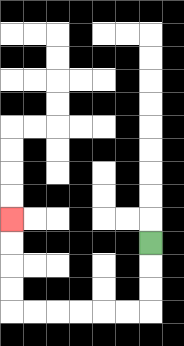{'start': '[6, 10]', 'end': '[0, 9]', 'path_directions': 'D,D,D,L,L,L,L,L,L,U,U,U,U', 'path_coordinates': '[[6, 10], [6, 11], [6, 12], [6, 13], [5, 13], [4, 13], [3, 13], [2, 13], [1, 13], [0, 13], [0, 12], [0, 11], [0, 10], [0, 9]]'}